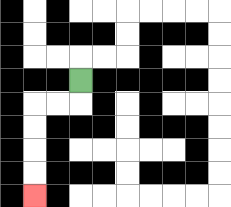{'start': '[3, 3]', 'end': '[1, 8]', 'path_directions': 'D,L,L,D,D,D,D', 'path_coordinates': '[[3, 3], [3, 4], [2, 4], [1, 4], [1, 5], [1, 6], [1, 7], [1, 8]]'}